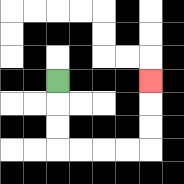{'start': '[2, 3]', 'end': '[6, 3]', 'path_directions': 'D,D,D,R,R,R,R,U,U,U', 'path_coordinates': '[[2, 3], [2, 4], [2, 5], [2, 6], [3, 6], [4, 6], [5, 6], [6, 6], [6, 5], [6, 4], [6, 3]]'}